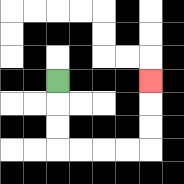{'start': '[2, 3]', 'end': '[6, 3]', 'path_directions': 'D,D,D,R,R,R,R,U,U,U', 'path_coordinates': '[[2, 3], [2, 4], [2, 5], [2, 6], [3, 6], [4, 6], [5, 6], [6, 6], [6, 5], [6, 4], [6, 3]]'}